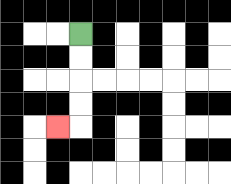{'start': '[3, 1]', 'end': '[2, 5]', 'path_directions': 'D,D,D,D,L', 'path_coordinates': '[[3, 1], [3, 2], [3, 3], [3, 4], [3, 5], [2, 5]]'}